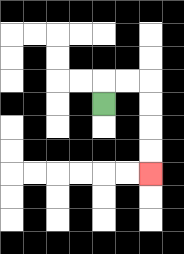{'start': '[4, 4]', 'end': '[6, 7]', 'path_directions': 'U,R,R,D,D,D,D', 'path_coordinates': '[[4, 4], [4, 3], [5, 3], [6, 3], [6, 4], [6, 5], [6, 6], [6, 7]]'}